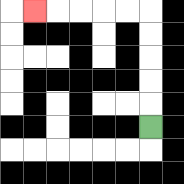{'start': '[6, 5]', 'end': '[1, 0]', 'path_directions': 'U,U,U,U,U,L,L,L,L,L', 'path_coordinates': '[[6, 5], [6, 4], [6, 3], [6, 2], [6, 1], [6, 0], [5, 0], [4, 0], [3, 0], [2, 0], [1, 0]]'}